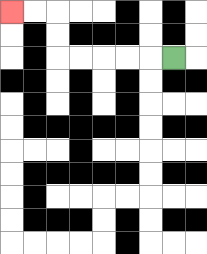{'start': '[7, 2]', 'end': '[0, 0]', 'path_directions': 'L,L,L,L,L,U,U,L,L', 'path_coordinates': '[[7, 2], [6, 2], [5, 2], [4, 2], [3, 2], [2, 2], [2, 1], [2, 0], [1, 0], [0, 0]]'}